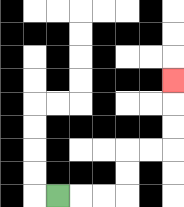{'start': '[2, 8]', 'end': '[7, 3]', 'path_directions': 'R,R,R,U,U,R,R,U,U,U', 'path_coordinates': '[[2, 8], [3, 8], [4, 8], [5, 8], [5, 7], [5, 6], [6, 6], [7, 6], [7, 5], [7, 4], [7, 3]]'}